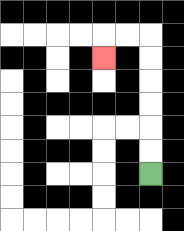{'start': '[6, 7]', 'end': '[4, 2]', 'path_directions': 'U,U,U,U,U,U,L,L,D', 'path_coordinates': '[[6, 7], [6, 6], [6, 5], [6, 4], [6, 3], [6, 2], [6, 1], [5, 1], [4, 1], [4, 2]]'}